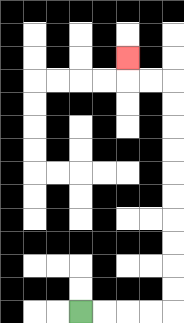{'start': '[3, 13]', 'end': '[5, 2]', 'path_directions': 'R,R,R,R,U,U,U,U,U,U,U,U,U,U,L,L,U', 'path_coordinates': '[[3, 13], [4, 13], [5, 13], [6, 13], [7, 13], [7, 12], [7, 11], [7, 10], [7, 9], [7, 8], [7, 7], [7, 6], [7, 5], [7, 4], [7, 3], [6, 3], [5, 3], [5, 2]]'}